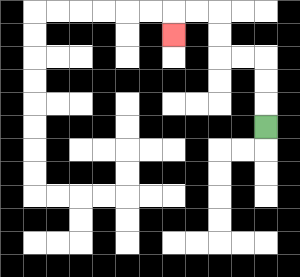{'start': '[11, 5]', 'end': '[7, 1]', 'path_directions': 'U,U,U,L,L,U,U,L,L,D', 'path_coordinates': '[[11, 5], [11, 4], [11, 3], [11, 2], [10, 2], [9, 2], [9, 1], [9, 0], [8, 0], [7, 0], [7, 1]]'}